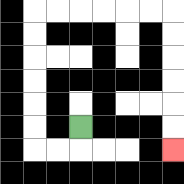{'start': '[3, 5]', 'end': '[7, 6]', 'path_directions': 'D,L,L,U,U,U,U,U,U,R,R,R,R,R,R,D,D,D,D,D,D', 'path_coordinates': '[[3, 5], [3, 6], [2, 6], [1, 6], [1, 5], [1, 4], [1, 3], [1, 2], [1, 1], [1, 0], [2, 0], [3, 0], [4, 0], [5, 0], [6, 0], [7, 0], [7, 1], [7, 2], [7, 3], [7, 4], [7, 5], [7, 6]]'}